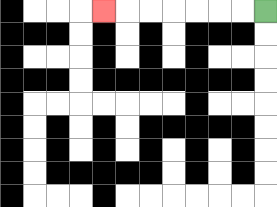{'start': '[11, 0]', 'end': '[4, 0]', 'path_directions': 'L,L,L,L,L,L,L', 'path_coordinates': '[[11, 0], [10, 0], [9, 0], [8, 0], [7, 0], [6, 0], [5, 0], [4, 0]]'}